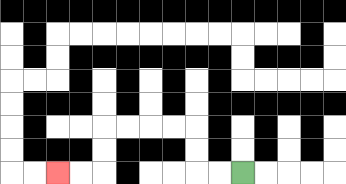{'start': '[10, 7]', 'end': '[2, 7]', 'path_directions': 'L,L,U,U,L,L,L,L,D,D,L,L', 'path_coordinates': '[[10, 7], [9, 7], [8, 7], [8, 6], [8, 5], [7, 5], [6, 5], [5, 5], [4, 5], [4, 6], [4, 7], [3, 7], [2, 7]]'}